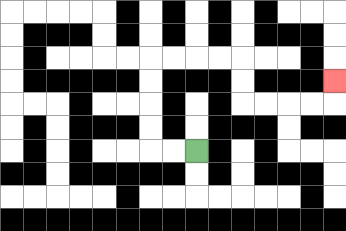{'start': '[8, 6]', 'end': '[14, 3]', 'path_directions': 'L,L,U,U,U,U,R,R,R,R,D,D,R,R,R,R,U', 'path_coordinates': '[[8, 6], [7, 6], [6, 6], [6, 5], [6, 4], [6, 3], [6, 2], [7, 2], [8, 2], [9, 2], [10, 2], [10, 3], [10, 4], [11, 4], [12, 4], [13, 4], [14, 4], [14, 3]]'}